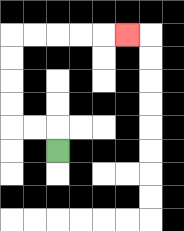{'start': '[2, 6]', 'end': '[5, 1]', 'path_directions': 'U,L,L,U,U,U,U,R,R,R,R,R', 'path_coordinates': '[[2, 6], [2, 5], [1, 5], [0, 5], [0, 4], [0, 3], [0, 2], [0, 1], [1, 1], [2, 1], [3, 1], [4, 1], [5, 1]]'}